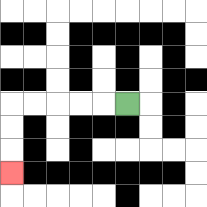{'start': '[5, 4]', 'end': '[0, 7]', 'path_directions': 'L,L,L,L,L,D,D,D', 'path_coordinates': '[[5, 4], [4, 4], [3, 4], [2, 4], [1, 4], [0, 4], [0, 5], [0, 6], [0, 7]]'}